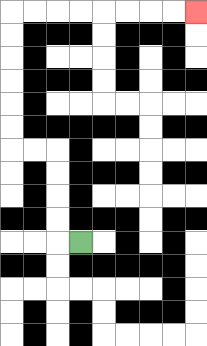{'start': '[3, 10]', 'end': '[8, 0]', 'path_directions': 'L,U,U,U,U,L,L,U,U,U,U,U,U,R,R,R,R,R,R,R,R', 'path_coordinates': '[[3, 10], [2, 10], [2, 9], [2, 8], [2, 7], [2, 6], [1, 6], [0, 6], [0, 5], [0, 4], [0, 3], [0, 2], [0, 1], [0, 0], [1, 0], [2, 0], [3, 0], [4, 0], [5, 0], [6, 0], [7, 0], [8, 0]]'}